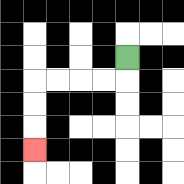{'start': '[5, 2]', 'end': '[1, 6]', 'path_directions': 'D,L,L,L,L,D,D,D', 'path_coordinates': '[[5, 2], [5, 3], [4, 3], [3, 3], [2, 3], [1, 3], [1, 4], [1, 5], [1, 6]]'}